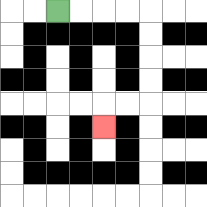{'start': '[2, 0]', 'end': '[4, 5]', 'path_directions': 'R,R,R,R,D,D,D,D,L,L,D', 'path_coordinates': '[[2, 0], [3, 0], [4, 0], [5, 0], [6, 0], [6, 1], [6, 2], [6, 3], [6, 4], [5, 4], [4, 4], [4, 5]]'}